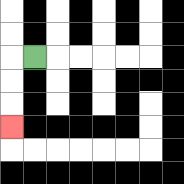{'start': '[1, 2]', 'end': '[0, 5]', 'path_directions': 'L,D,D,D', 'path_coordinates': '[[1, 2], [0, 2], [0, 3], [0, 4], [0, 5]]'}